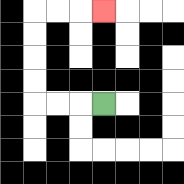{'start': '[4, 4]', 'end': '[4, 0]', 'path_directions': 'L,L,L,U,U,U,U,R,R,R', 'path_coordinates': '[[4, 4], [3, 4], [2, 4], [1, 4], [1, 3], [1, 2], [1, 1], [1, 0], [2, 0], [3, 0], [4, 0]]'}